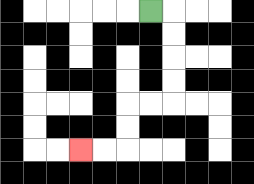{'start': '[6, 0]', 'end': '[3, 6]', 'path_directions': 'R,D,D,D,D,L,L,D,D,L,L', 'path_coordinates': '[[6, 0], [7, 0], [7, 1], [7, 2], [7, 3], [7, 4], [6, 4], [5, 4], [5, 5], [5, 6], [4, 6], [3, 6]]'}